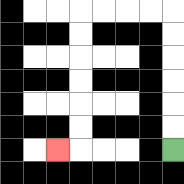{'start': '[7, 6]', 'end': '[2, 6]', 'path_directions': 'U,U,U,U,U,U,L,L,L,L,D,D,D,D,D,D,L', 'path_coordinates': '[[7, 6], [7, 5], [7, 4], [7, 3], [7, 2], [7, 1], [7, 0], [6, 0], [5, 0], [4, 0], [3, 0], [3, 1], [3, 2], [3, 3], [3, 4], [3, 5], [3, 6], [2, 6]]'}